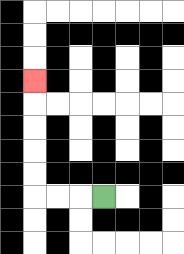{'start': '[4, 8]', 'end': '[1, 3]', 'path_directions': 'L,L,L,U,U,U,U,U', 'path_coordinates': '[[4, 8], [3, 8], [2, 8], [1, 8], [1, 7], [1, 6], [1, 5], [1, 4], [1, 3]]'}